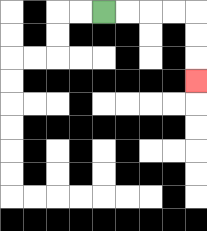{'start': '[4, 0]', 'end': '[8, 3]', 'path_directions': 'R,R,R,R,D,D,D', 'path_coordinates': '[[4, 0], [5, 0], [6, 0], [7, 0], [8, 0], [8, 1], [8, 2], [8, 3]]'}